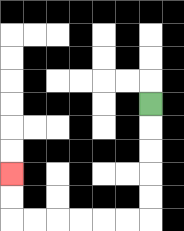{'start': '[6, 4]', 'end': '[0, 7]', 'path_directions': 'D,D,D,D,D,L,L,L,L,L,L,U,U', 'path_coordinates': '[[6, 4], [6, 5], [6, 6], [6, 7], [6, 8], [6, 9], [5, 9], [4, 9], [3, 9], [2, 9], [1, 9], [0, 9], [0, 8], [0, 7]]'}